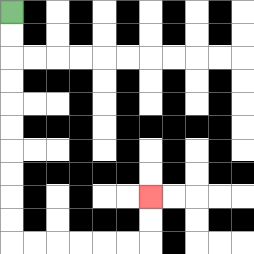{'start': '[0, 0]', 'end': '[6, 8]', 'path_directions': 'D,D,D,D,D,D,D,D,D,D,R,R,R,R,R,R,U,U', 'path_coordinates': '[[0, 0], [0, 1], [0, 2], [0, 3], [0, 4], [0, 5], [0, 6], [0, 7], [0, 8], [0, 9], [0, 10], [1, 10], [2, 10], [3, 10], [4, 10], [5, 10], [6, 10], [6, 9], [6, 8]]'}